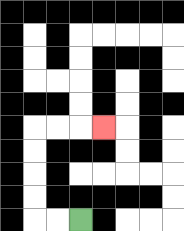{'start': '[3, 9]', 'end': '[4, 5]', 'path_directions': 'L,L,U,U,U,U,R,R,R', 'path_coordinates': '[[3, 9], [2, 9], [1, 9], [1, 8], [1, 7], [1, 6], [1, 5], [2, 5], [3, 5], [4, 5]]'}